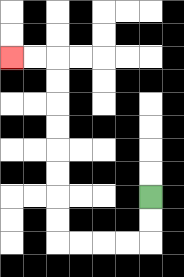{'start': '[6, 8]', 'end': '[0, 2]', 'path_directions': 'D,D,L,L,L,L,U,U,U,U,U,U,U,U,L,L', 'path_coordinates': '[[6, 8], [6, 9], [6, 10], [5, 10], [4, 10], [3, 10], [2, 10], [2, 9], [2, 8], [2, 7], [2, 6], [2, 5], [2, 4], [2, 3], [2, 2], [1, 2], [0, 2]]'}